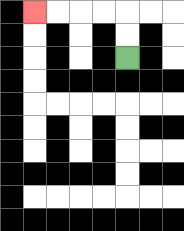{'start': '[5, 2]', 'end': '[1, 0]', 'path_directions': 'U,U,L,L,L,L', 'path_coordinates': '[[5, 2], [5, 1], [5, 0], [4, 0], [3, 0], [2, 0], [1, 0]]'}